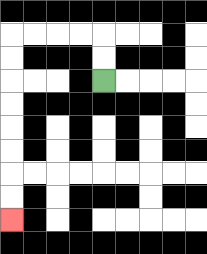{'start': '[4, 3]', 'end': '[0, 9]', 'path_directions': 'U,U,L,L,L,L,D,D,D,D,D,D,D,D', 'path_coordinates': '[[4, 3], [4, 2], [4, 1], [3, 1], [2, 1], [1, 1], [0, 1], [0, 2], [0, 3], [0, 4], [0, 5], [0, 6], [0, 7], [0, 8], [0, 9]]'}